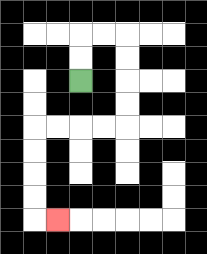{'start': '[3, 3]', 'end': '[2, 9]', 'path_directions': 'U,U,R,R,D,D,D,D,L,L,L,L,D,D,D,D,R', 'path_coordinates': '[[3, 3], [3, 2], [3, 1], [4, 1], [5, 1], [5, 2], [5, 3], [5, 4], [5, 5], [4, 5], [3, 5], [2, 5], [1, 5], [1, 6], [1, 7], [1, 8], [1, 9], [2, 9]]'}